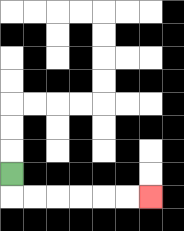{'start': '[0, 7]', 'end': '[6, 8]', 'path_directions': 'D,R,R,R,R,R,R', 'path_coordinates': '[[0, 7], [0, 8], [1, 8], [2, 8], [3, 8], [4, 8], [5, 8], [6, 8]]'}